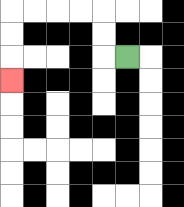{'start': '[5, 2]', 'end': '[0, 3]', 'path_directions': 'L,U,U,L,L,L,L,D,D,D', 'path_coordinates': '[[5, 2], [4, 2], [4, 1], [4, 0], [3, 0], [2, 0], [1, 0], [0, 0], [0, 1], [0, 2], [0, 3]]'}